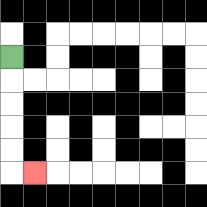{'start': '[0, 2]', 'end': '[1, 7]', 'path_directions': 'D,D,D,D,D,R', 'path_coordinates': '[[0, 2], [0, 3], [0, 4], [0, 5], [0, 6], [0, 7], [1, 7]]'}